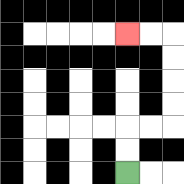{'start': '[5, 7]', 'end': '[5, 1]', 'path_directions': 'U,U,R,R,U,U,U,U,L,L', 'path_coordinates': '[[5, 7], [5, 6], [5, 5], [6, 5], [7, 5], [7, 4], [7, 3], [7, 2], [7, 1], [6, 1], [5, 1]]'}